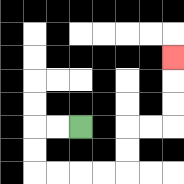{'start': '[3, 5]', 'end': '[7, 2]', 'path_directions': 'L,L,D,D,R,R,R,R,U,U,R,R,U,U,U', 'path_coordinates': '[[3, 5], [2, 5], [1, 5], [1, 6], [1, 7], [2, 7], [3, 7], [4, 7], [5, 7], [5, 6], [5, 5], [6, 5], [7, 5], [7, 4], [7, 3], [7, 2]]'}